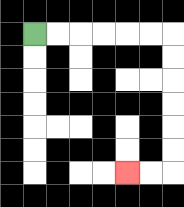{'start': '[1, 1]', 'end': '[5, 7]', 'path_directions': 'R,R,R,R,R,R,D,D,D,D,D,D,L,L', 'path_coordinates': '[[1, 1], [2, 1], [3, 1], [4, 1], [5, 1], [6, 1], [7, 1], [7, 2], [7, 3], [7, 4], [7, 5], [7, 6], [7, 7], [6, 7], [5, 7]]'}